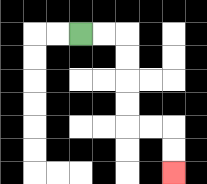{'start': '[3, 1]', 'end': '[7, 7]', 'path_directions': 'R,R,D,D,D,D,R,R,D,D', 'path_coordinates': '[[3, 1], [4, 1], [5, 1], [5, 2], [5, 3], [5, 4], [5, 5], [6, 5], [7, 5], [7, 6], [7, 7]]'}